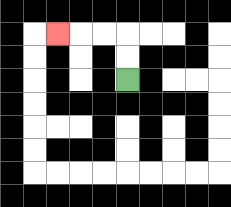{'start': '[5, 3]', 'end': '[2, 1]', 'path_directions': 'U,U,L,L,L', 'path_coordinates': '[[5, 3], [5, 2], [5, 1], [4, 1], [3, 1], [2, 1]]'}